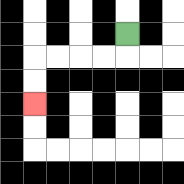{'start': '[5, 1]', 'end': '[1, 4]', 'path_directions': 'D,L,L,L,L,D,D', 'path_coordinates': '[[5, 1], [5, 2], [4, 2], [3, 2], [2, 2], [1, 2], [1, 3], [1, 4]]'}